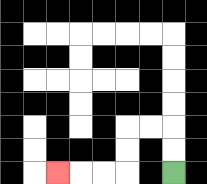{'start': '[7, 7]', 'end': '[2, 7]', 'path_directions': 'U,U,L,L,D,D,L,L,L', 'path_coordinates': '[[7, 7], [7, 6], [7, 5], [6, 5], [5, 5], [5, 6], [5, 7], [4, 7], [3, 7], [2, 7]]'}